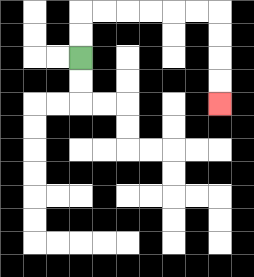{'start': '[3, 2]', 'end': '[9, 4]', 'path_directions': 'U,U,R,R,R,R,R,R,D,D,D,D', 'path_coordinates': '[[3, 2], [3, 1], [3, 0], [4, 0], [5, 0], [6, 0], [7, 0], [8, 0], [9, 0], [9, 1], [9, 2], [9, 3], [9, 4]]'}